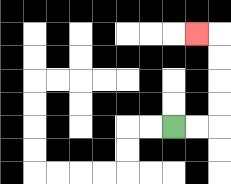{'start': '[7, 5]', 'end': '[8, 1]', 'path_directions': 'R,R,U,U,U,U,L', 'path_coordinates': '[[7, 5], [8, 5], [9, 5], [9, 4], [9, 3], [9, 2], [9, 1], [8, 1]]'}